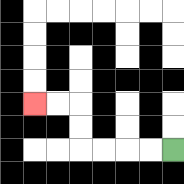{'start': '[7, 6]', 'end': '[1, 4]', 'path_directions': 'L,L,L,L,U,U,L,L', 'path_coordinates': '[[7, 6], [6, 6], [5, 6], [4, 6], [3, 6], [3, 5], [3, 4], [2, 4], [1, 4]]'}